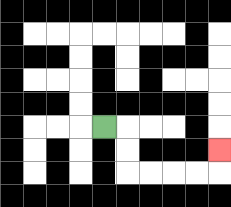{'start': '[4, 5]', 'end': '[9, 6]', 'path_directions': 'R,D,D,R,R,R,R,U', 'path_coordinates': '[[4, 5], [5, 5], [5, 6], [5, 7], [6, 7], [7, 7], [8, 7], [9, 7], [9, 6]]'}